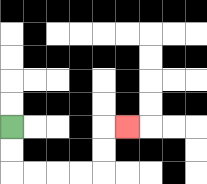{'start': '[0, 5]', 'end': '[5, 5]', 'path_directions': 'D,D,R,R,R,R,U,U,R', 'path_coordinates': '[[0, 5], [0, 6], [0, 7], [1, 7], [2, 7], [3, 7], [4, 7], [4, 6], [4, 5], [5, 5]]'}